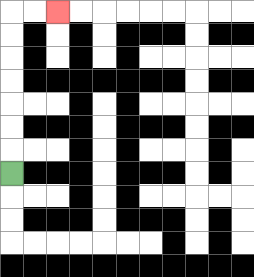{'start': '[0, 7]', 'end': '[2, 0]', 'path_directions': 'U,U,U,U,U,U,U,R,R', 'path_coordinates': '[[0, 7], [0, 6], [0, 5], [0, 4], [0, 3], [0, 2], [0, 1], [0, 0], [1, 0], [2, 0]]'}